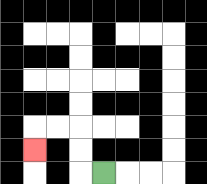{'start': '[4, 7]', 'end': '[1, 6]', 'path_directions': 'L,U,U,L,L,D', 'path_coordinates': '[[4, 7], [3, 7], [3, 6], [3, 5], [2, 5], [1, 5], [1, 6]]'}